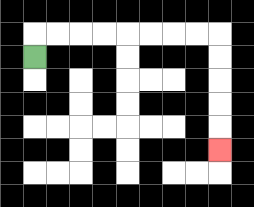{'start': '[1, 2]', 'end': '[9, 6]', 'path_directions': 'U,R,R,R,R,R,R,R,R,D,D,D,D,D', 'path_coordinates': '[[1, 2], [1, 1], [2, 1], [3, 1], [4, 1], [5, 1], [6, 1], [7, 1], [8, 1], [9, 1], [9, 2], [9, 3], [9, 4], [9, 5], [9, 6]]'}